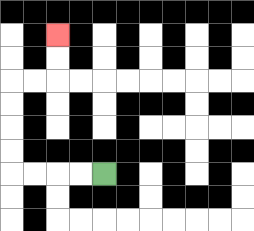{'start': '[4, 7]', 'end': '[2, 1]', 'path_directions': 'L,L,L,L,U,U,U,U,R,R,U,U', 'path_coordinates': '[[4, 7], [3, 7], [2, 7], [1, 7], [0, 7], [0, 6], [0, 5], [0, 4], [0, 3], [1, 3], [2, 3], [2, 2], [2, 1]]'}